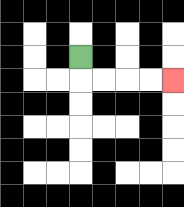{'start': '[3, 2]', 'end': '[7, 3]', 'path_directions': 'D,R,R,R,R', 'path_coordinates': '[[3, 2], [3, 3], [4, 3], [5, 3], [6, 3], [7, 3]]'}